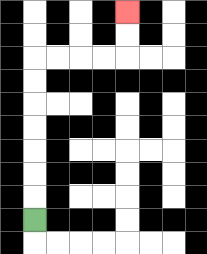{'start': '[1, 9]', 'end': '[5, 0]', 'path_directions': 'U,U,U,U,U,U,U,R,R,R,R,U,U', 'path_coordinates': '[[1, 9], [1, 8], [1, 7], [1, 6], [1, 5], [1, 4], [1, 3], [1, 2], [2, 2], [3, 2], [4, 2], [5, 2], [5, 1], [5, 0]]'}